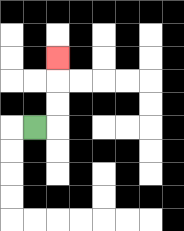{'start': '[1, 5]', 'end': '[2, 2]', 'path_directions': 'R,U,U,U', 'path_coordinates': '[[1, 5], [2, 5], [2, 4], [2, 3], [2, 2]]'}